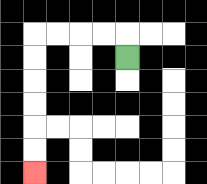{'start': '[5, 2]', 'end': '[1, 7]', 'path_directions': 'U,L,L,L,L,D,D,D,D,D,D', 'path_coordinates': '[[5, 2], [5, 1], [4, 1], [3, 1], [2, 1], [1, 1], [1, 2], [1, 3], [1, 4], [1, 5], [1, 6], [1, 7]]'}